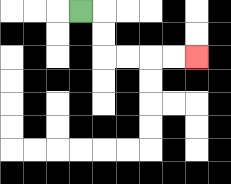{'start': '[3, 0]', 'end': '[8, 2]', 'path_directions': 'R,D,D,R,R,R,R', 'path_coordinates': '[[3, 0], [4, 0], [4, 1], [4, 2], [5, 2], [6, 2], [7, 2], [8, 2]]'}